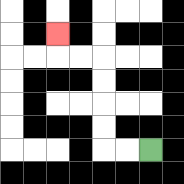{'start': '[6, 6]', 'end': '[2, 1]', 'path_directions': 'L,L,U,U,U,U,L,L,U', 'path_coordinates': '[[6, 6], [5, 6], [4, 6], [4, 5], [4, 4], [4, 3], [4, 2], [3, 2], [2, 2], [2, 1]]'}